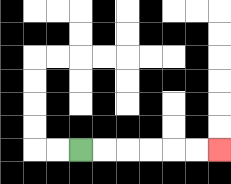{'start': '[3, 6]', 'end': '[9, 6]', 'path_directions': 'R,R,R,R,R,R', 'path_coordinates': '[[3, 6], [4, 6], [5, 6], [6, 6], [7, 6], [8, 6], [9, 6]]'}